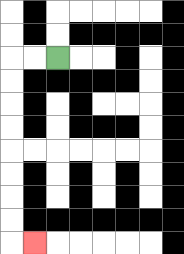{'start': '[2, 2]', 'end': '[1, 10]', 'path_directions': 'L,L,D,D,D,D,D,D,D,D,R', 'path_coordinates': '[[2, 2], [1, 2], [0, 2], [0, 3], [0, 4], [0, 5], [0, 6], [0, 7], [0, 8], [0, 9], [0, 10], [1, 10]]'}